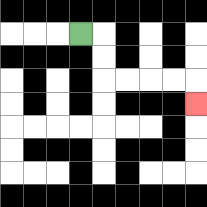{'start': '[3, 1]', 'end': '[8, 4]', 'path_directions': 'R,D,D,R,R,R,R,D', 'path_coordinates': '[[3, 1], [4, 1], [4, 2], [4, 3], [5, 3], [6, 3], [7, 3], [8, 3], [8, 4]]'}